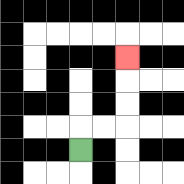{'start': '[3, 6]', 'end': '[5, 2]', 'path_directions': 'U,R,R,U,U,U', 'path_coordinates': '[[3, 6], [3, 5], [4, 5], [5, 5], [5, 4], [5, 3], [5, 2]]'}